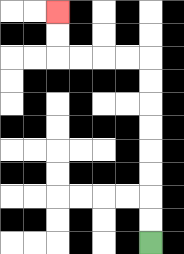{'start': '[6, 10]', 'end': '[2, 0]', 'path_directions': 'U,U,U,U,U,U,U,U,L,L,L,L,U,U', 'path_coordinates': '[[6, 10], [6, 9], [6, 8], [6, 7], [6, 6], [6, 5], [6, 4], [6, 3], [6, 2], [5, 2], [4, 2], [3, 2], [2, 2], [2, 1], [2, 0]]'}